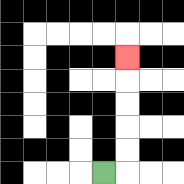{'start': '[4, 7]', 'end': '[5, 2]', 'path_directions': 'R,U,U,U,U,U', 'path_coordinates': '[[4, 7], [5, 7], [5, 6], [5, 5], [5, 4], [5, 3], [5, 2]]'}